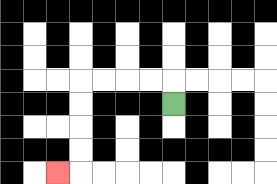{'start': '[7, 4]', 'end': '[2, 7]', 'path_directions': 'U,L,L,L,L,D,D,D,D,L', 'path_coordinates': '[[7, 4], [7, 3], [6, 3], [5, 3], [4, 3], [3, 3], [3, 4], [3, 5], [3, 6], [3, 7], [2, 7]]'}